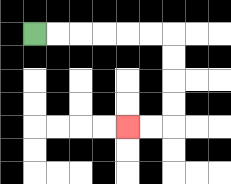{'start': '[1, 1]', 'end': '[5, 5]', 'path_directions': 'R,R,R,R,R,R,D,D,D,D,L,L', 'path_coordinates': '[[1, 1], [2, 1], [3, 1], [4, 1], [5, 1], [6, 1], [7, 1], [7, 2], [7, 3], [7, 4], [7, 5], [6, 5], [5, 5]]'}